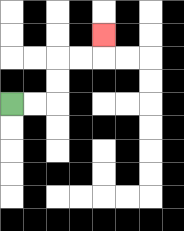{'start': '[0, 4]', 'end': '[4, 1]', 'path_directions': 'R,R,U,U,R,R,U', 'path_coordinates': '[[0, 4], [1, 4], [2, 4], [2, 3], [2, 2], [3, 2], [4, 2], [4, 1]]'}